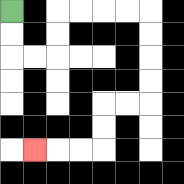{'start': '[0, 0]', 'end': '[1, 6]', 'path_directions': 'D,D,R,R,U,U,R,R,R,R,D,D,D,D,L,L,D,D,L,L,L', 'path_coordinates': '[[0, 0], [0, 1], [0, 2], [1, 2], [2, 2], [2, 1], [2, 0], [3, 0], [4, 0], [5, 0], [6, 0], [6, 1], [6, 2], [6, 3], [6, 4], [5, 4], [4, 4], [4, 5], [4, 6], [3, 6], [2, 6], [1, 6]]'}